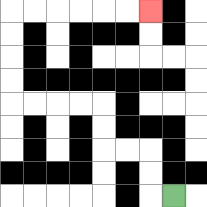{'start': '[7, 8]', 'end': '[6, 0]', 'path_directions': 'L,U,U,L,L,U,U,L,L,L,L,U,U,U,U,R,R,R,R,R,R', 'path_coordinates': '[[7, 8], [6, 8], [6, 7], [6, 6], [5, 6], [4, 6], [4, 5], [4, 4], [3, 4], [2, 4], [1, 4], [0, 4], [0, 3], [0, 2], [0, 1], [0, 0], [1, 0], [2, 0], [3, 0], [4, 0], [5, 0], [6, 0]]'}